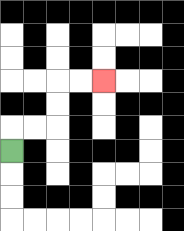{'start': '[0, 6]', 'end': '[4, 3]', 'path_directions': 'U,R,R,U,U,R,R', 'path_coordinates': '[[0, 6], [0, 5], [1, 5], [2, 5], [2, 4], [2, 3], [3, 3], [4, 3]]'}